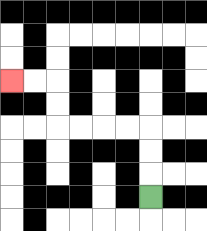{'start': '[6, 8]', 'end': '[0, 3]', 'path_directions': 'U,U,U,L,L,L,L,U,U,L,L', 'path_coordinates': '[[6, 8], [6, 7], [6, 6], [6, 5], [5, 5], [4, 5], [3, 5], [2, 5], [2, 4], [2, 3], [1, 3], [0, 3]]'}